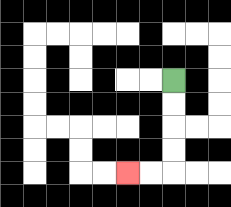{'start': '[7, 3]', 'end': '[5, 7]', 'path_directions': 'D,D,D,D,L,L', 'path_coordinates': '[[7, 3], [7, 4], [7, 5], [7, 6], [7, 7], [6, 7], [5, 7]]'}